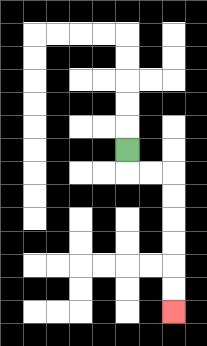{'start': '[5, 6]', 'end': '[7, 13]', 'path_directions': 'D,R,R,D,D,D,D,D,D', 'path_coordinates': '[[5, 6], [5, 7], [6, 7], [7, 7], [7, 8], [7, 9], [7, 10], [7, 11], [7, 12], [7, 13]]'}